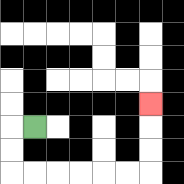{'start': '[1, 5]', 'end': '[6, 4]', 'path_directions': 'L,D,D,R,R,R,R,R,R,U,U,U', 'path_coordinates': '[[1, 5], [0, 5], [0, 6], [0, 7], [1, 7], [2, 7], [3, 7], [4, 7], [5, 7], [6, 7], [6, 6], [6, 5], [6, 4]]'}